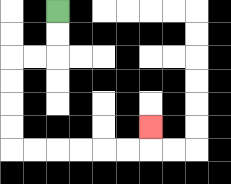{'start': '[2, 0]', 'end': '[6, 5]', 'path_directions': 'D,D,L,L,D,D,D,D,R,R,R,R,R,R,U', 'path_coordinates': '[[2, 0], [2, 1], [2, 2], [1, 2], [0, 2], [0, 3], [0, 4], [0, 5], [0, 6], [1, 6], [2, 6], [3, 6], [4, 6], [5, 6], [6, 6], [6, 5]]'}